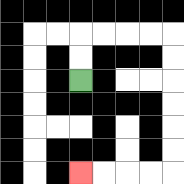{'start': '[3, 3]', 'end': '[3, 7]', 'path_directions': 'U,U,R,R,R,R,D,D,D,D,D,D,L,L,L,L', 'path_coordinates': '[[3, 3], [3, 2], [3, 1], [4, 1], [5, 1], [6, 1], [7, 1], [7, 2], [7, 3], [7, 4], [7, 5], [7, 6], [7, 7], [6, 7], [5, 7], [4, 7], [3, 7]]'}